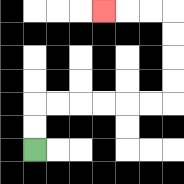{'start': '[1, 6]', 'end': '[4, 0]', 'path_directions': 'U,U,R,R,R,R,R,R,U,U,U,U,L,L,L', 'path_coordinates': '[[1, 6], [1, 5], [1, 4], [2, 4], [3, 4], [4, 4], [5, 4], [6, 4], [7, 4], [7, 3], [7, 2], [7, 1], [7, 0], [6, 0], [5, 0], [4, 0]]'}